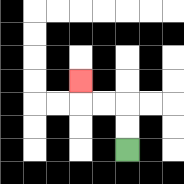{'start': '[5, 6]', 'end': '[3, 3]', 'path_directions': 'U,U,L,L,U', 'path_coordinates': '[[5, 6], [5, 5], [5, 4], [4, 4], [3, 4], [3, 3]]'}